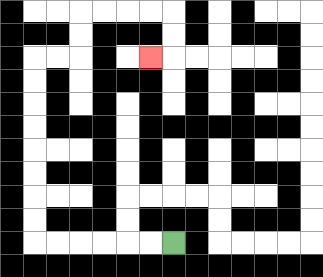{'start': '[7, 10]', 'end': '[6, 2]', 'path_directions': 'L,L,L,L,L,L,U,U,U,U,U,U,U,U,R,R,U,U,R,R,R,R,D,D,L', 'path_coordinates': '[[7, 10], [6, 10], [5, 10], [4, 10], [3, 10], [2, 10], [1, 10], [1, 9], [1, 8], [1, 7], [1, 6], [1, 5], [1, 4], [1, 3], [1, 2], [2, 2], [3, 2], [3, 1], [3, 0], [4, 0], [5, 0], [6, 0], [7, 0], [7, 1], [7, 2], [6, 2]]'}